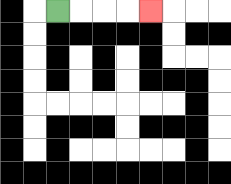{'start': '[2, 0]', 'end': '[6, 0]', 'path_directions': 'R,R,R,R', 'path_coordinates': '[[2, 0], [3, 0], [4, 0], [5, 0], [6, 0]]'}